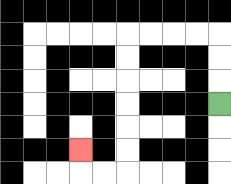{'start': '[9, 4]', 'end': '[3, 6]', 'path_directions': 'U,U,U,L,L,L,L,D,D,D,D,D,D,L,L,U', 'path_coordinates': '[[9, 4], [9, 3], [9, 2], [9, 1], [8, 1], [7, 1], [6, 1], [5, 1], [5, 2], [5, 3], [5, 4], [5, 5], [5, 6], [5, 7], [4, 7], [3, 7], [3, 6]]'}